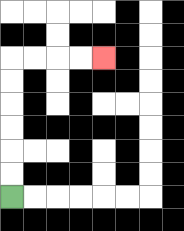{'start': '[0, 8]', 'end': '[4, 2]', 'path_directions': 'U,U,U,U,U,U,R,R,R,R', 'path_coordinates': '[[0, 8], [0, 7], [0, 6], [0, 5], [0, 4], [0, 3], [0, 2], [1, 2], [2, 2], [3, 2], [4, 2]]'}